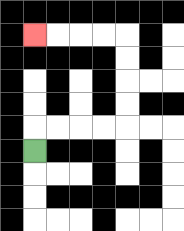{'start': '[1, 6]', 'end': '[1, 1]', 'path_directions': 'U,R,R,R,R,U,U,U,U,L,L,L,L', 'path_coordinates': '[[1, 6], [1, 5], [2, 5], [3, 5], [4, 5], [5, 5], [5, 4], [5, 3], [5, 2], [5, 1], [4, 1], [3, 1], [2, 1], [1, 1]]'}